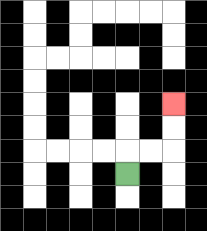{'start': '[5, 7]', 'end': '[7, 4]', 'path_directions': 'U,R,R,U,U', 'path_coordinates': '[[5, 7], [5, 6], [6, 6], [7, 6], [7, 5], [7, 4]]'}